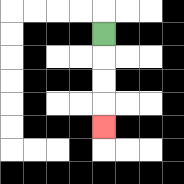{'start': '[4, 1]', 'end': '[4, 5]', 'path_directions': 'D,D,D,D', 'path_coordinates': '[[4, 1], [4, 2], [4, 3], [4, 4], [4, 5]]'}